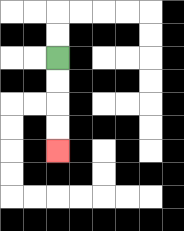{'start': '[2, 2]', 'end': '[2, 6]', 'path_directions': 'D,D,D,D', 'path_coordinates': '[[2, 2], [2, 3], [2, 4], [2, 5], [2, 6]]'}